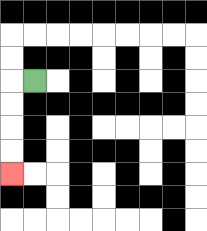{'start': '[1, 3]', 'end': '[0, 7]', 'path_directions': 'L,D,D,D,D', 'path_coordinates': '[[1, 3], [0, 3], [0, 4], [0, 5], [0, 6], [0, 7]]'}